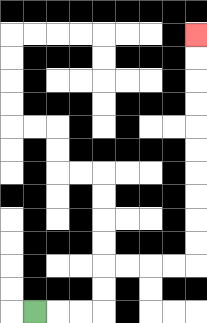{'start': '[1, 13]', 'end': '[8, 1]', 'path_directions': 'R,R,R,U,U,R,R,R,R,U,U,U,U,U,U,U,U,U,U', 'path_coordinates': '[[1, 13], [2, 13], [3, 13], [4, 13], [4, 12], [4, 11], [5, 11], [6, 11], [7, 11], [8, 11], [8, 10], [8, 9], [8, 8], [8, 7], [8, 6], [8, 5], [8, 4], [8, 3], [8, 2], [8, 1]]'}